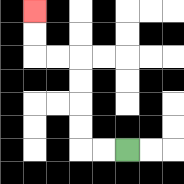{'start': '[5, 6]', 'end': '[1, 0]', 'path_directions': 'L,L,U,U,U,U,L,L,U,U', 'path_coordinates': '[[5, 6], [4, 6], [3, 6], [3, 5], [3, 4], [3, 3], [3, 2], [2, 2], [1, 2], [1, 1], [1, 0]]'}